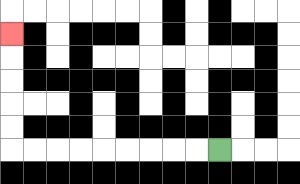{'start': '[9, 6]', 'end': '[0, 1]', 'path_directions': 'L,L,L,L,L,L,L,L,L,U,U,U,U,U', 'path_coordinates': '[[9, 6], [8, 6], [7, 6], [6, 6], [5, 6], [4, 6], [3, 6], [2, 6], [1, 6], [0, 6], [0, 5], [0, 4], [0, 3], [0, 2], [0, 1]]'}